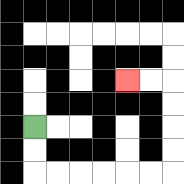{'start': '[1, 5]', 'end': '[5, 3]', 'path_directions': 'D,D,R,R,R,R,R,R,U,U,U,U,L,L', 'path_coordinates': '[[1, 5], [1, 6], [1, 7], [2, 7], [3, 7], [4, 7], [5, 7], [6, 7], [7, 7], [7, 6], [7, 5], [7, 4], [7, 3], [6, 3], [5, 3]]'}